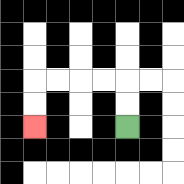{'start': '[5, 5]', 'end': '[1, 5]', 'path_directions': 'U,U,L,L,L,L,D,D', 'path_coordinates': '[[5, 5], [5, 4], [5, 3], [4, 3], [3, 3], [2, 3], [1, 3], [1, 4], [1, 5]]'}